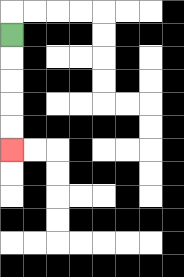{'start': '[0, 1]', 'end': '[0, 6]', 'path_directions': 'D,D,D,D,D', 'path_coordinates': '[[0, 1], [0, 2], [0, 3], [0, 4], [0, 5], [0, 6]]'}